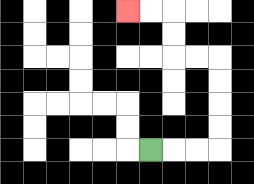{'start': '[6, 6]', 'end': '[5, 0]', 'path_directions': 'R,R,R,U,U,U,U,L,L,U,U,L,L', 'path_coordinates': '[[6, 6], [7, 6], [8, 6], [9, 6], [9, 5], [9, 4], [9, 3], [9, 2], [8, 2], [7, 2], [7, 1], [7, 0], [6, 0], [5, 0]]'}